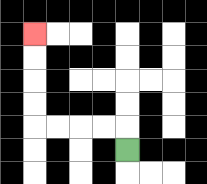{'start': '[5, 6]', 'end': '[1, 1]', 'path_directions': 'U,L,L,L,L,U,U,U,U', 'path_coordinates': '[[5, 6], [5, 5], [4, 5], [3, 5], [2, 5], [1, 5], [1, 4], [1, 3], [1, 2], [1, 1]]'}